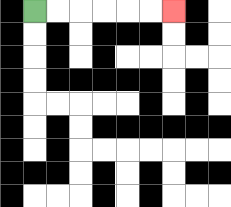{'start': '[1, 0]', 'end': '[7, 0]', 'path_directions': 'R,R,R,R,R,R', 'path_coordinates': '[[1, 0], [2, 0], [3, 0], [4, 0], [5, 0], [6, 0], [7, 0]]'}